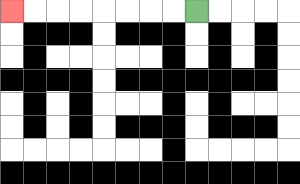{'start': '[8, 0]', 'end': '[0, 0]', 'path_directions': 'L,L,L,L,L,L,L,L', 'path_coordinates': '[[8, 0], [7, 0], [6, 0], [5, 0], [4, 0], [3, 0], [2, 0], [1, 0], [0, 0]]'}